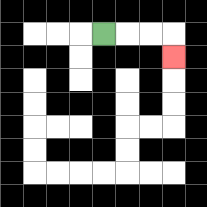{'start': '[4, 1]', 'end': '[7, 2]', 'path_directions': 'R,R,R,D', 'path_coordinates': '[[4, 1], [5, 1], [6, 1], [7, 1], [7, 2]]'}